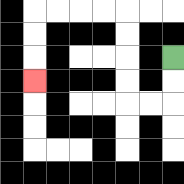{'start': '[7, 2]', 'end': '[1, 3]', 'path_directions': 'D,D,L,L,U,U,U,U,L,L,L,L,D,D,D', 'path_coordinates': '[[7, 2], [7, 3], [7, 4], [6, 4], [5, 4], [5, 3], [5, 2], [5, 1], [5, 0], [4, 0], [3, 0], [2, 0], [1, 0], [1, 1], [1, 2], [1, 3]]'}